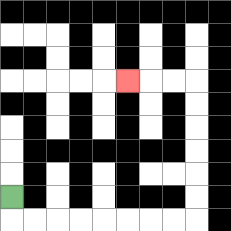{'start': '[0, 8]', 'end': '[5, 3]', 'path_directions': 'D,R,R,R,R,R,R,R,R,U,U,U,U,U,U,L,L,L', 'path_coordinates': '[[0, 8], [0, 9], [1, 9], [2, 9], [3, 9], [4, 9], [5, 9], [6, 9], [7, 9], [8, 9], [8, 8], [8, 7], [8, 6], [8, 5], [8, 4], [8, 3], [7, 3], [6, 3], [5, 3]]'}